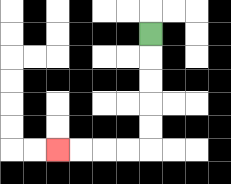{'start': '[6, 1]', 'end': '[2, 6]', 'path_directions': 'D,D,D,D,D,L,L,L,L', 'path_coordinates': '[[6, 1], [6, 2], [6, 3], [6, 4], [6, 5], [6, 6], [5, 6], [4, 6], [3, 6], [2, 6]]'}